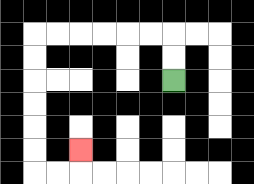{'start': '[7, 3]', 'end': '[3, 6]', 'path_directions': 'U,U,L,L,L,L,L,L,D,D,D,D,D,D,R,R,U', 'path_coordinates': '[[7, 3], [7, 2], [7, 1], [6, 1], [5, 1], [4, 1], [3, 1], [2, 1], [1, 1], [1, 2], [1, 3], [1, 4], [1, 5], [1, 6], [1, 7], [2, 7], [3, 7], [3, 6]]'}